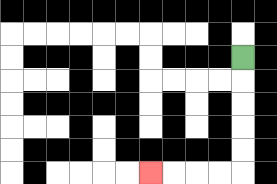{'start': '[10, 2]', 'end': '[6, 7]', 'path_directions': 'D,D,D,D,D,L,L,L,L', 'path_coordinates': '[[10, 2], [10, 3], [10, 4], [10, 5], [10, 6], [10, 7], [9, 7], [8, 7], [7, 7], [6, 7]]'}